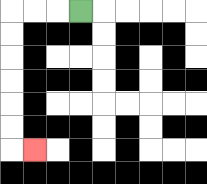{'start': '[3, 0]', 'end': '[1, 6]', 'path_directions': 'L,L,L,D,D,D,D,D,D,R', 'path_coordinates': '[[3, 0], [2, 0], [1, 0], [0, 0], [0, 1], [0, 2], [0, 3], [0, 4], [0, 5], [0, 6], [1, 6]]'}